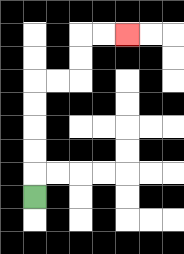{'start': '[1, 8]', 'end': '[5, 1]', 'path_directions': 'U,U,U,U,U,R,R,U,U,R,R', 'path_coordinates': '[[1, 8], [1, 7], [1, 6], [1, 5], [1, 4], [1, 3], [2, 3], [3, 3], [3, 2], [3, 1], [4, 1], [5, 1]]'}